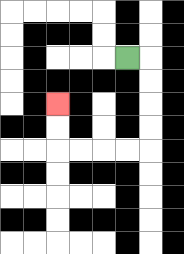{'start': '[5, 2]', 'end': '[2, 4]', 'path_directions': 'R,D,D,D,D,L,L,L,L,U,U', 'path_coordinates': '[[5, 2], [6, 2], [6, 3], [6, 4], [6, 5], [6, 6], [5, 6], [4, 6], [3, 6], [2, 6], [2, 5], [2, 4]]'}